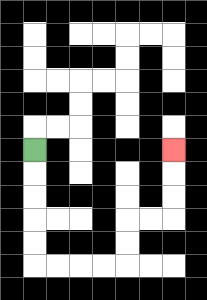{'start': '[1, 6]', 'end': '[7, 6]', 'path_directions': 'D,D,D,D,D,R,R,R,R,U,U,R,R,U,U,U', 'path_coordinates': '[[1, 6], [1, 7], [1, 8], [1, 9], [1, 10], [1, 11], [2, 11], [3, 11], [4, 11], [5, 11], [5, 10], [5, 9], [6, 9], [7, 9], [7, 8], [7, 7], [7, 6]]'}